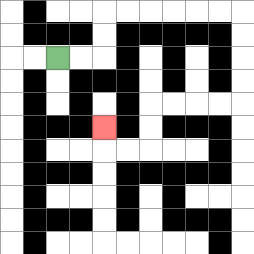{'start': '[2, 2]', 'end': '[4, 5]', 'path_directions': 'R,R,U,U,R,R,R,R,R,R,D,D,D,D,L,L,L,L,D,D,L,L,U', 'path_coordinates': '[[2, 2], [3, 2], [4, 2], [4, 1], [4, 0], [5, 0], [6, 0], [7, 0], [8, 0], [9, 0], [10, 0], [10, 1], [10, 2], [10, 3], [10, 4], [9, 4], [8, 4], [7, 4], [6, 4], [6, 5], [6, 6], [5, 6], [4, 6], [4, 5]]'}